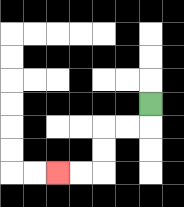{'start': '[6, 4]', 'end': '[2, 7]', 'path_directions': 'D,L,L,D,D,L,L', 'path_coordinates': '[[6, 4], [6, 5], [5, 5], [4, 5], [4, 6], [4, 7], [3, 7], [2, 7]]'}